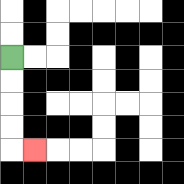{'start': '[0, 2]', 'end': '[1, 6]', 'path_directions': 'D,D,D,D,R', 'path_coordinates': '[[0, 2], [0, 3], [0, 4], [0, 5], [0, 6], [1, 6]]'}